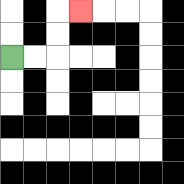{'start': '[0, 2]', 'end': '[3, 0]', 'path_directions': 'R,R,U,U,R', 'path_coordinates': '[[0, 2], [1, 2], [2, 2], [2, 1], [2, 0], [3, 0]]'}